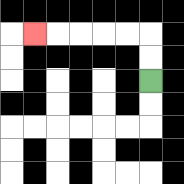{'start': '[6, 3]', 'end': '[1, 1]', 'path_directions': 'U,U,L,L,L,L,L', 'path_coordinates': '[[6, 3], [6, 2], [6, 1], [5, 1], [4, 1], [3, 1], [2, 1], [1, 1]]'}